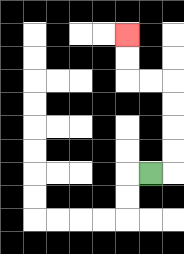{'start': '[6, 7]', 'end': '[5, 1]', 'path_directions': 'R,U,U,U,U,L,L,U,U', 'path_coordinates': '[[6, 7], [7, 7], [7, 6], [7, 5], [7, 4], [7, 3], [6, 3], [5, 3], [5, 2], [5, 1]]'}